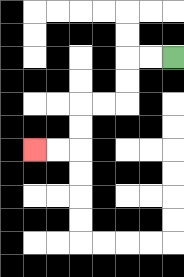{'start': '[7, 2]', 'end': '[1, 6]', 'path_directions': 'L,L,D,D,L,L,D,D,L,L', 'path_coordinates': '[[7, 2], [6, 2], [5, 2], [5, 3], [5, 4], [4, 4], [3, 4], [3, 5], [3, 6], [2, 6], [1, 6]]'}